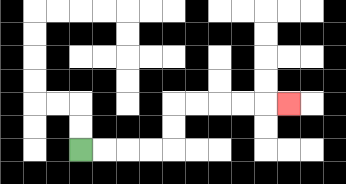{'start': '[3, 6]', 'end': '[12, 4]', 'path_directions': 'R,R,R,R,U,U,R,R,R,R,R', 'path_coordinates': '[[3, 6], [4, 6], [5, 6], [6, 6], [7, 6], [7, 5], [7, 4], [8, 4], [9, 4], [10, 4], [11, 4], [12, 4]]'}